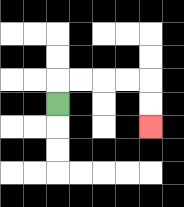{'start': '[2, 4]', 'end': '[6, 5]', 'path_directions': 'U,R,R,R,R,D,D', 'path_coordinates': '[[2, 4], [2, 3], [3, 3], [4, 3], [5, 3], [6, 3], [6, 4], [6, 5]]'}